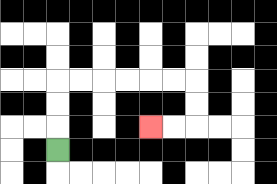{'start': '[2, 6]', 'end': '[6, 5]', 'path_directions': 'U,U,U,R,R,R,R,R,R,D,D,L,L', 'path_coordinates': '[[2, 6], [2, 5], [2, 4], [2, 3], [3, 3], [4, 3], [5, 3], [6, 3], [7, 3], [8, 3], [8, 4], [8, 5], [7, 5], [6, 5]]'}